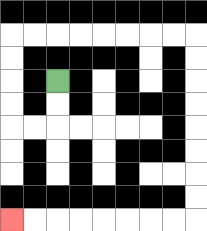{'start': '[2, 3]', 'end': '[0, 9]', 'path_directions': 'D,D,L,L,U,U,U,U,R,R,R,R,R,R,R,R,D,D,D,D,D,D,D,D,L,L,L,L,L,L,L,L', 'path_coordinates': '[[2, 3], [2, 4], [2, 5], [1, 5], [0, 5], [0, 4], [0, 3], [0, 2], [0, 1], [1, 1], [2, 1], [3, 1], [4, 1], [5, 1], [6, 1], [7, 1], [8, 1], [8, 2], [8, 3], [8, 4], [8, 5], [8, 6], [8, 7], [8, 8], [8, 9], [7, 9], [6, 9], [5, 9], [4, 9], [3, 9], [2, 9], [1, 9], [0, 9]]'}